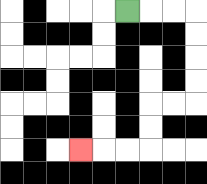{'start': '[5, 0]', 'end': '[3, 6]', 'path_directions': 'R,R,R,D,D,D,D,L,L,D,D,L,L,L', 'path_coordinates': '[[5, 0], [6, 0], [7, 0], [8, 0], [8, 1], [8, 2], [8, 3], [8, 4], [7, 4], [6, 4], [6, 5], [6, 6], [5, 6], [4, 6], [3, 6]]'}